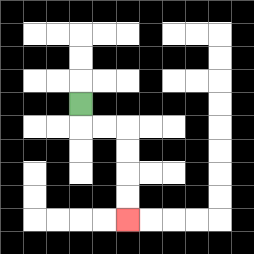{'start': '[3, 4]', 'end': '[5, 9]', 'path_directions': 'D,R,R,D,D,D,D', 'path_coordinates': '[[3, 4], [3, 5], [4, 5], [5, 5], [5, 6], [5, 7], [5, 8], [5, 9]]'}